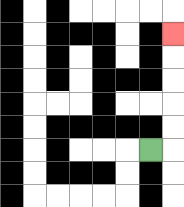{'start': '[6, 6]', 'end': '[7, 1]', 'path_directions': 'R,U,U,U,U,U', 'path_coordinates': '[[6, 6], [7, 6], [7, 5], [7, 4], [7, 3], [7, 2], [7, 1]]'}